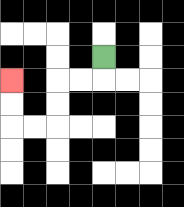{'start': '[4, 2]', 'end': '[0, 3]', 'path_directions': 'D,L,L,D,D,L,L,U,U', 'path_coordinates': '[[4, 2], [4, 3], [3, 3], [2, 3], [2, 4], [2, 5], [1, 5], [0, 5], [0, 4], [0, 3]]'}